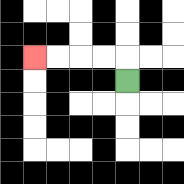{'start': '[5, 3]', 'end': '[1, 2]', 'path_directions': 'U,L,L,L,L', 'path_coordinates': '[[5, 3], [5, 2], [4, 2], [3, 2], [2, 2], [1, 2]]'}